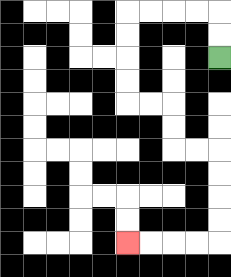{'start': '[9, 2]', 'end': '[5, 10]', 'path_directions': 'U,U,L,L,L,L,D,D,D,D,R,R,D,D,R,R,D,D,D,D,L,L,L,L', 'path_coordinates': '[[9, 2], [9, 1], [9, 0], [8, 0], [7, 0], [6, 0], [5, 0], [5, 1], [5, 2], [5, 3], [5, 4], [6, 4], [7, 4], [7, 5], [7, 6], [8, 6], [9, 6], [9, 7], [9, 8], [9, 9], [9, 10], [8, 10], [7, 10], [6, 10], [5, 10]]'}